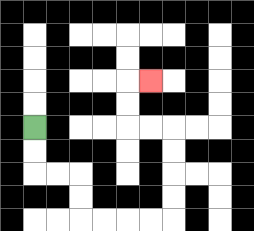{'start': '[1, 5]', 'end': '[6, 3]', 'path_directions': 'D,D,R,R,D,D,R,R,R,R,U,U,U,U,L,L,U,U,R', 'path_coordinates': '[[1, 5], [1, 6], [1, 7], [2, 7], [3, 7], [3, 8], [3, 9], [4, 9], [5, 9], [6, 9], [7, 9], [7, 8], [7, 7], [7, 6], [7, 5], [6, 5], [5, 5], [5, 4], [5, 3], [6, 3]]'}